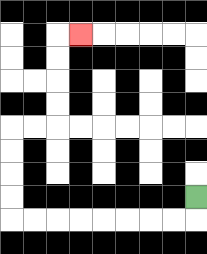{'start': '[8, 8]', 'end': '[3, 1]', 'path_directions': 'D,L,L,L,L,L,L,L,L,U,U,U,U,R,R,U,U,U,U,R', 'path_coordinates': '[[8, 8], [8, 9], [7, 9], [6, 9], [5, 9], [4, 9], [3, 9], [2, 9], [1, 9], [0, 9], [0, 8], [0, 7], [0, 6], [0, 5], [1, 5], [2, 5], [2, 4], [2, 3], [2, 2], [2, 1], [3, 1]]'}